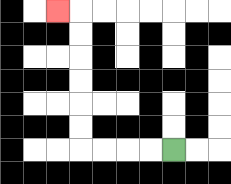{'start': '[7, 6]', 'end': '[2, 0]', 'path_directions': 'L,L,L,L,U,U,U,U,U,U,L', 'path_coordinates': '[[7, 6], [6, 6], [5, 6], [4, 6], [3, 6], [3, 5], [3, 4], [3, 3], [3, 2], [3, 1], [3, 0], [2, 0]]'}